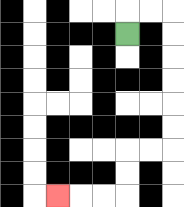{'start': '[5, 1]', 'end': '[2, 8]', 'path_directions': 'U,R,R,D,D,D,D,D,D,L,L,D,D,L,L,L', 'path_coordinates': '[[5, 1], [5, 0], [6, 0], [7, 0], [7, 1], [7, 2], [7, 3], [7, 4], [7, 5], [7, 6], [6, 6], [5, 6], [5, 7], [5, 8], [4, 8], [3, 8], [2, 8]]'}